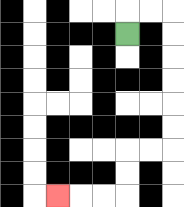{'start': '[5, 1]', 'end': '[2, 8]', 'path_directions': 'U,R,R,D,D,D,D,D,D,L,L,D,D,L,L,L', 'path_coordinates': '[[5, 1], [5, 0], [6, 0], [7, 0], [7, 1], [7, 2], [7, 3], [7, 4], [7, 5], [7, 6], [6, 6], [5, 6], [5, 7], [5, 8], [4, 8], [3, 8], [2, 8]]'}